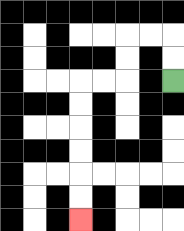{'start': '[7, 3]', 'end': '[3, 9]', 'path_directions': 'U,U,L,L,D,D,L,L,D,D,D,D,D,D', 'path_coordinates': '[[7, 3], [7, 2], [7, 1], [6, 1], [5, 1], [5, 2], [5, 3], [4, 3], [3, 3], [3, 4], [3, 5], [3, 6], [3, 7], [3, 8], [3, 9]]'}